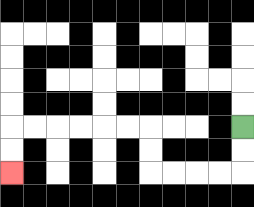{'start': '[10, 5]', 'end': '[0, 7]', 'path_directions': 'D,D,L,L,L,L,U,U,L,L,L,L,L,L,D,D', 'path_coordinates': '[[10, 5], [10, 6], [10, 7], [9, 7], [8, 7], [7, 7], [6, 7], [6, 6], [6, 5], [5, 5], [4, 5], [3, 5], [2, 5], [1, 5], [0, 5], [0, 6], [0, 7]]'}